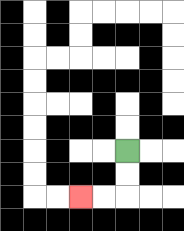{'start': '[5, 6]', 'end': '[3, 8]', 'path_directions': 'D,D,L,L', 'path_coordinates': '[[5, 6], [5, 7], [5, 8], [4, 8], [3, 8]]'}